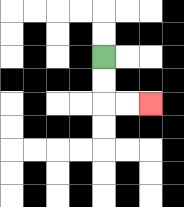{'start': '[4, 2]', 'end': '[6, 4]', 'path_directions': 'D,D,R,R', 'path_coordinates': '[[4, 2], [4, 3], [4, 4], [5, 4], [6, 4]]'}